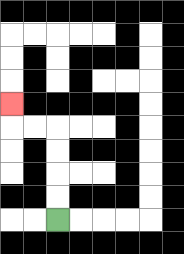{'start': '[2, 9]', 'end': '[0, 4]', 'path_directions': 'U,U,U,U,L,L,U', 'path_coordinates': '[[2, 9], [2, 8], [2, 7], [2, 6], [2, 5], [1, 5], [0, 5], [0, 4]]'}